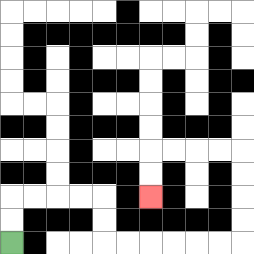{'start': '[0, 10]', 'end': '[6, 8]', 'path_directions': 'U,U,R,R,R,R,D,D,R,R,R,R,R,R,U,U,U,U,L,L,L,L,D,D', 'path_coordinates': '[[0, 10], [0, 9], [0, 8], [1, 8], [2, 8], [3, 8], [4, 8], [4, 9], [4, 10], [5, 10], [6, 10], [7, 10], [8, 10], [9, 10], [10, 10], [10, 9], [10, 8], [10, 7], [10, 6], [9, 6], [8, 6], [7, 6], [6, 6], [6, 7], [6, 8]]'}